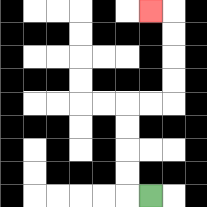{'start': '[6, 8]', 'end': '[6, 0]', 'path_directions': 'L,U,U,U,U,R,R,U,U,U,U,L', 'path_coordinates': '[[6, 8], [5, 8], [5, 7], [5, 6], [5, 5], [5, 4], [6, 4], [7, 4], [7, 3], [7, 2], [7, 1], [7, 0], [6, 0]]'}